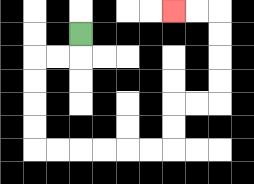{'start': '[3, 1]', 'end': '[7, 0]', 'path_directions': 'D,L,L,D,D,D,D,R,R,R,R,R,R,U,U,R,R,U,U,U,U,L,L', 'path_coordinates': '[[3, 1], [3, 2], [2, 2], [1, 2], [1, 3], [1, 4], [1, 5], [1, 6], [2, 6], [3, 6], [4, 6], [5, 6], [6, 6], [7, 6], [7, 5], [7, 4], [8, 4], [9, 4], [9, 3], [9, 2], [9, 1], [9, 0], [8, 0], [7, 0]]'}